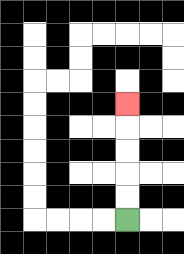{'start': '[5, 9]', 'end': '[5, 4]', 'path_directions': 'U,U,U,U,U', 'path_coordinates': '[[5, 9], [5, 8], [5, 7], [5, 6], [5, 5], [5, 4]]'}